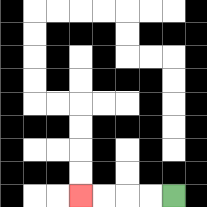{'start': '[7, 8]', 'end': '[3, 8]', 'path_directions': 'L,L,L,L', 'path_coordinates': '[[7, 8], [6, 8], [5, 8], [4, 8], [3, 8]]'}